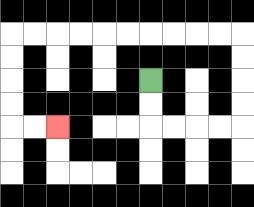{'start': '[6, 3]', 'end': '[2, 5]', 'path_directions': 'D,D,R,R,R,R,U,U,U,U,L,L,L,L,L,L,L,L,L,L,D,D,D,D,R,R', 'path_coordinates': '[[6, 3], [6, 4], [6, 5], [7, 5], [8, 5], [9, 5], [10, 5], [10, 4], [10, 3], [10, 2], [10, 1], [9, 1], [8, 1], [7, 1], [6, 1], [5, 1], [4, 1], [3, 1], [2, 1], [1, 1], [0, 1], [0, 2], [0, 3], [0, 4], [0, 5], [1, 5], [2, 5]]'}